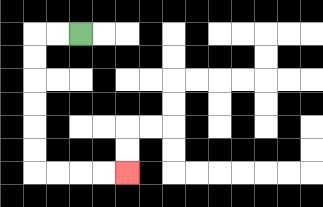{'start': '[3, 1]', 'end': '[5, 7]', 'path_directions': 'L,L,D,D,D,D,D,D,R,R,R,R', 'path_coordinates': '[[3, 1], [2, 1], [1, 1], [1, 2], [1, 3], [1, 4], [1, 5], [1, 6], [1, 7], [2, 7], [3, 7], [4, 7], [5, 7]]'}